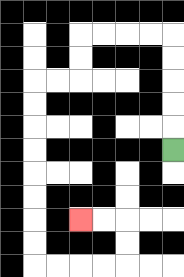{'start': '[7, 6]', 'end': '[3, 9]', 'path_directions': 'U,U,U,U,U,L,L,L,L,D,D,L,L,D,D,D,D,D,D,D,D,R,R,R,R,U,U,L,L', 'path_coordinates': '[[7, 6], [7, 5], [7, 4], [7, 3], [7, 2], [7, 1], [6, 1], [5, 1], [4, 1], [3, 1], [3, 2], [3, 3], [2, 3], [1, 3], [1, 4], [1, 5], [1, 6], [1, 7], [1, 8], [1, 9], [1, 10], [1, 11], [2, 11], [3, 11], [4, 11], [5, 11], [5, 10], [5, 9], [4, 9], [3, 9]]'}